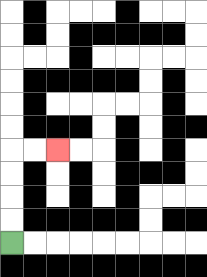{'start': '[0, 10]', 'end': '[2, 6]', 'path_directions': 'U,U,U,U,R,R', 'path_coordinates': '[[0, 10], [0, 9], [0, 8], [0, 7], [0, 6], [1, 6], [2, 6]]'}